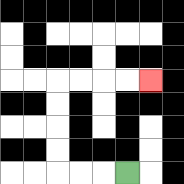{'start': '[5, 7]', 'end': '[6, 3]', 'path_directions': 'L,L,L,U,U,U,U,R,R,R,R', 'path_coordinates': '[[5, 7], [4, 7], [3, 7], [2, 7], [2, 6], [2, 5], [2, 4], [2, 3], [3, 3], [4, 3], [5, 3], [6, 3]]'}